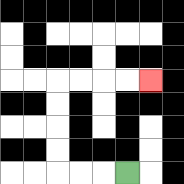{'start': '[5, 7]', 'end': '[6, 3]', 'path_directions': 'L,L,L,U,U,U,U,R,R,R,R', 'path_coordinates': '[[5, 7], [4, 7], [3, 7], [2, 7], [2, 6], [2, 5], [2, 4], [2, 3], [3, 3], [4, 3], [5, 3], [6, 3]]'}